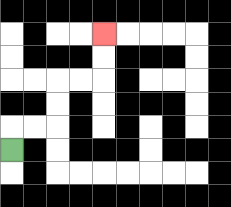{'start': '[0, 6]', 'end': '[4, 1]', 'path_directions': 'U,R,R,U,U,R,R,U,U', 'path_coordinates': '[[0, 6], [0, 5], [1, 5], [2, 5], [2, 4], [2, 3], [3, 3], [4, 3], [4, 2], [4, 1]]'}